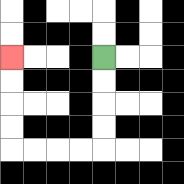{'start': '[4, 2]', 'end': '[0, 2]', 'path_directions': 'D,D,D,D,L,L,L,L,U,U,U,U', 'path_coordinates': '[[4, 2], [4, 3], [4, 4], [4, 5], [4, 6], [3, 6], [2, 6], [1, 6], [0, 6], [0, 5], [0, 4], [0, 3], [0, 2]]'}